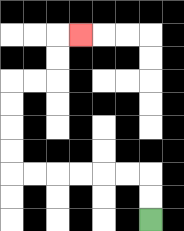{'start': '[6, 9]', 'end': '[3, 1]', 'path_directions': 'U,U,L,L,L,L,L,L,U,U,U,U,R,R,U,U,R', 'path_coordinates': '[[6, 9], [6, 8], [6, 7], [5, 7], [4, 7], [3, 7], [2, 7], [1, 7], [0, 7], [0, 6], [0, 5], [0, 4], [0, 3], [1, 3], [2, 3], [2, 2], [2, 1], [3, 1]]'}